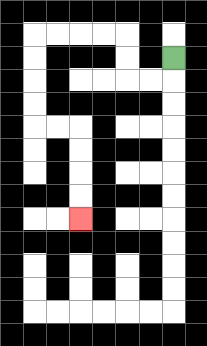{'start': '[7, 2]', 'end': '[3, 9]', 'path_directions': 'D,L,L,U,U,L,L,L,L,D,D,D,D,R,R,D,D,D,D', 'path_coordinates': '[[7, 2], [7, 3], [6, 3], [5, 3], [5, 2], [5, 1], [4, 1], [3, 1], [2, 1], [1, 1], [1, 2], [1, 3], [1, 4], [1, 5], [2, 5], [3, 5], [3, 6], [3, 7], [3, 8], [3, 9]]'}